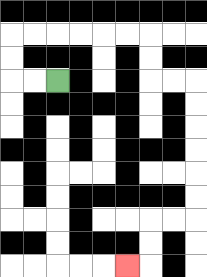{'start': '[2, 3]', 'end': '[5, 11]', 'path_directions': 'L,L,U,U,R,R,R,R,R,R,D,D,R,R,D,D,D,D,D,D,L,L,D,D,L', 'path_coordinates': '[[2, 3], [1, 3], [0, 3], [0, 2], [0, 1], [1, 1], [2, 1], [3, 1], [4, 1], [5, 1], [6, 1], [6, 2], [6, 3], [7, 3], [8, 3], [8, 4], [8, 5], [8, 6], [8, 7], [8, 8], [8, 9], [7, 9], [6, 9], [6, 10], [6, 11], [5, 11]]'}